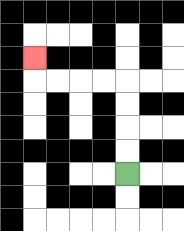{'start': '[5, 7]', 'end': '[1, 2]', 'path_directions': 'U,U,U,U,L,L,L,L,U', 'path_coordinates': '[[5, 7], [5, 6], [5, 5], [5, 4], [5, 3], [4, 3], [3, 3], [2, 3], [1, 3], [1, 2]]'}